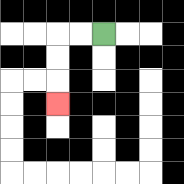{'start': '[4, 1]', 'end': '[2, 4]', 'path_directions': 'L,L,D,D,D', 'path_coordinates': '[[4, 1], [3, 1], [2, 1], [2, 2], [2, 3], [2, 4]]'}